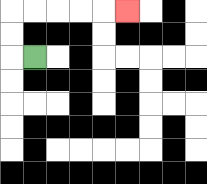{'start': '[1, 2]', 'end': '[5, 0]', 'path_directions': 'L,U,U,R,R,R,R,R', 'path_coordinates': '[[1, 2], [0, 2], [0, 1], [0, 0], [1, 0], [2, 0], [3, 0], [4, 0], [5, 0]]'}